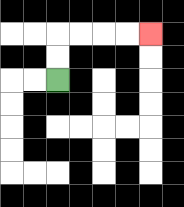{'start': '[2, 3]', 'end': '[6, 1]', 'path_directions': 'U,U,R,R,R,R', 'path_coordinates': '[[2, 3], [2, 2], [2, 1], [3, 1], [4, 1], [5, 1], [6, 1]]'}